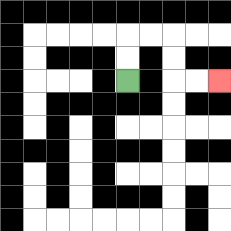{'start': '[5, 3]', 'end': '[9, 3]', 'path_directions': 'U,U,R,R,D,D,R,R', 'path_coordinates': '[[5, 3], [5, 2], [5, 1], [6, 1], [7, 1], [7, 2], [7, 3], [8, 3], [9, 3]]'}